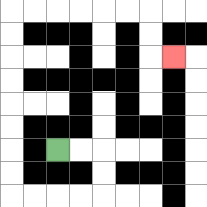{'start': '[2, 6]', 'end': '[7, 2]', 'path_directions': 'R,R,D,D,L,L,L,L,U,U,U,U,U,U,U,U,R,R,R,R,R,R,D,D,R', 'path_coordinates': '[[2, 6], [3, 6], [4, 6], [4, 7], [4, 8], [3, 8], [2, 8], [1, 8], [0, 8], [0, 7], [0, 6], [0, 5], [0, 4], [0, 3], [0, 2], [0, 1], [0, 0], [1, 0], [2, 0], [3, 0], [4, 0], [5, 0], [6, 0], [6, 1], [6, 2], [7, 2]]'}